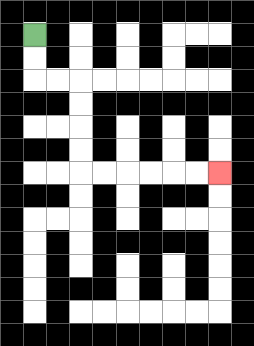{'start': '[1, 1]', 'end': '[9, 7]', 'path_directions': 'D,D,R,R,D,D,D,D,R,R,R,R,R,R', 'path_coordinates': '[[1, 1], [1, 2], [1, 3], [2, 3], [3, 3], [3, 4], [3, 5], [3, 6], [3, 7], [4, 7], [5, 7], [6, 7], [7, 7], [8, 7], [9, 7]]'}